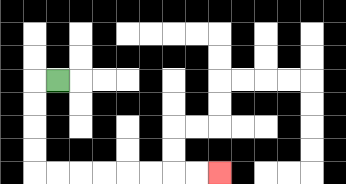{'start': '[2, 3]', 'end': '[9, 7]', 'path_directions': 'L,D,D,D,D,R,R,R,R,R,R,R,R', 'path_coordinates': '[[2, 3], [1, 3], [1, 4], [1, 5], [1, 6], [1, 7], [2, 7], [3, 7], [4, 7], [5, 7], [6, 7], [7, 7], [8, 7], [9, 7]]'}